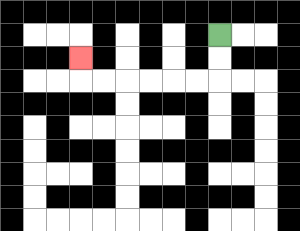{'start': '[9, 1]', 'end': '[3, 2]', 'path_directions': 'D,D,L,L,L,L,L,L,U', 'path_coordinates': '[[9, 1], [9, 2], [9, 3], [8, 3], [7, 3], [6, 3], [5, 3], [4, 3], [3, 3], [3, 2]]'}